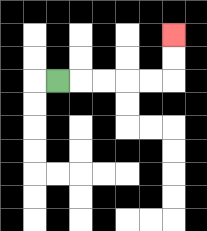{'start': '[2, 3]', 'end': '[7, 1]', 'path_directions': 'R,R,R,R,R,U,U', 'path_coordinates': '[[2, 3], [3, 3], [4, 3], [5, 3], [6, 3], [7, 3], [7, 2], [7, 1]]'}